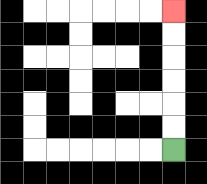{'start': '[7, 6]', 'end': '[7, 0]', 'path_directions': 'U,U,U,U,U,U', 'path_coordinates': '[[7, 6], [7, 5], [7, 4], [7, 3], [7, 2], [7, 1], [7, 0]]'}